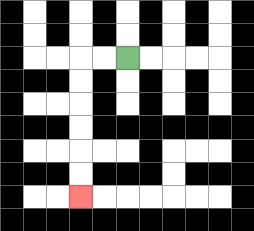{'start': '[5, 2]', 'end': '[3, 8]', 'path_directions': 'L,L,D,D,D,D,D,D', 'path_coordinates': '[[5, 2], [4, 2], [3, 2], [3, 3], [3, 4], [3, 5], [3, 6], [3, 7], [3, 8]]'}